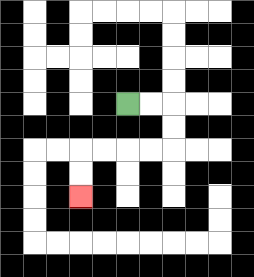{'start': '[5, 4]', 'end': '[3, 8]', 'path_directions': 'R,R,D,D,L,L,L,L,D,D', 'path_coordinates': '[[5, 4], [6, 4], [7, 4], [7, 5], [7, 6], [6, 6], [5, 6], [4, 6], [3, 6], [3, 7], [3, 8]]'}